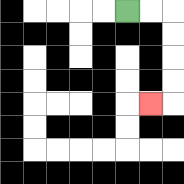{'start': '[5, 0]', 'end': '[6, 4]', 'path_directions': 'R,R,D,D,D,D,L', 'path_coordinates': '[[5, 0], [6, 0], [7, 0], [7, 1], [7, 2], [7, 3], [7, 4], [6, 4]]'}